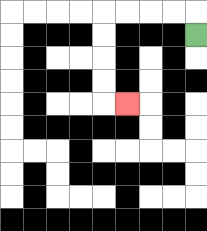{'start': '[8, 1]', 'end': '[5, 4]', 'path_directions': 'U,L,L,L,L,D,D,D,D,R', 'path_coordinates': '[[8, 1], [8, 0], [7, 0], [6, 0], [5, 0], [4, 0], [4, 1], [4, 2], [4, 3], [4, 4], [5, 4]]'}